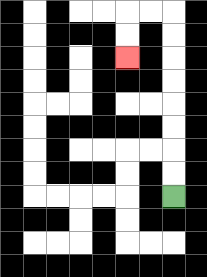{'start': '[7, 8]', 'end': '[5, 2]', 'path_directions': 'U,U,U,U,U,U,U,U,L,L,D,D', 'path_coordinates': '[[7, 8], [7, 7], [7, 6], [7, 5], [7, 4], [7, 3], [7, 2], [7, 1], [7, 0], [6, 0], [5, 0], [5, 1], [5, 2]]'}